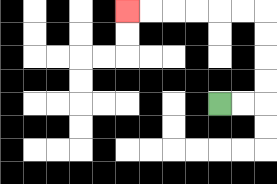{'start': '[9, 4]', 'end': '[5, 0]', 'path_directions': 'R,R,U,U,U,U,L,L,L,L,L,L', 'path_coordinates': '[[9, 4], [10, 4], [11, 4], [11, 3], [11, 2], [11, 1], [11, 0], [10, 0], [9, 0], [8, 0], [7, 0], [6, 0], [5, 0]]'}